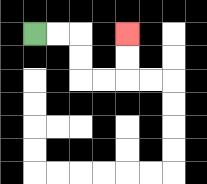{'start': '[1, 1]', 'end': '[5, 1]', 'path_directions': 'R,R,D,D,R,R,U,U', 'path_coordinates': '[[1, 1], [2, 1], [3, 1], [3, 2], [3, 3], [4, 3], [5, 3], [5, 2], [5, 1]]'}